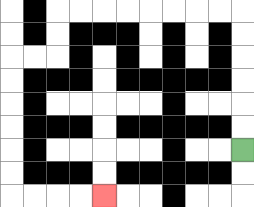{'start': '[10, 6]', 'end': '[4, 8]', 'path_directions': 'U,U,U,U,U,U,L,L,L,L,L,L,L,L,D,D,L,L,D,D,D,D,D,D,R,R,R,R', 'path_coordinates': '[[10, 6], [10, 5], [10, 4], [10, 3], [10, 2], [10, 1], [10, 0], [9, 0], [8, 0], [7, 0], [6, 0], [5, 0], [4, 0], [3, 0], [2, 0], [2, 1], [2, 2], [1, 2], [0, 2], [0, 3], [0, 4], [0, 5], [0, 6], [0, 7], [0, 8], [1, 8], [2, 8], [3, 8], [4, 8]]'}